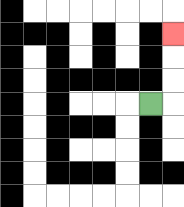{'start': '[6, 4]', 'end': '[7, 1]', 'path_directions': 'R,U,U,U', 'path_coordinates': '[[6, 4], [7, 4], [7, 3], [7, 2], [7, 1]]'}